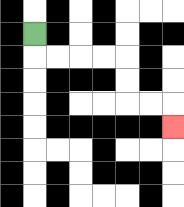{'start': '[1, 1]', 'end': '[7, 5]', 'path_directions': 'D,R,R,R,R,D,D,R,R,D', 'path_coordinates': '[[1, 1], [1, 2], [2, 2], [3, 2], [4, 2], [5, 2], [5, 3], [5, 4], [6, 4], [7, 4], [7, 5]]'}